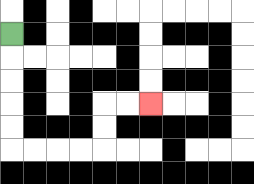{'start': '[0, 1]', 'end': '[6, 4]', 'path_directions': 'D,D,D,D,D,R,R,R,R,U,U,R,R', 'path_coordinates': '[[0, 1], [0, 2], [0, 3], [0, 4], [0, 5], [0, 6], [1, 6], [2, 6], [3, 6], [4, 6], [4, 5], [4, 4], [5, 4], [6, 4]]'}